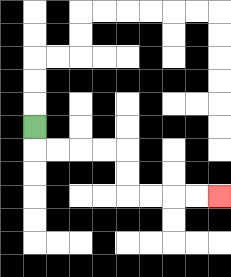{'start': '[1, 5]', 'end': '[9, 8]', 'path_directions': 'D,R,R,R,R,D,D,R,R,R,R', 'path_coordinates': '[[1, 5], [1, 6], [2, 6], [3, 6], [4, 6], [5, 6], [5, 7], [5, 8], [6, 8], [7, 8], [8, 8], [9, 8]]'}